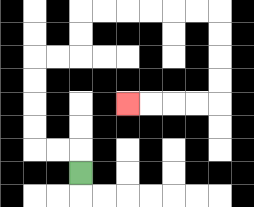{'start': '[3, 7]', 'end': '[5, 4]', 'path_directions': 'U,L,L,U,U,U,U,R,R,U,U,R,R,R,R,R,R,D,D,D,D,L,L,L,L', 'path_coordinates': '[[3, 7], [3, 6], [2, 6], [1, 6], [1, 5], [1, 4], [1, 3], [1, 2], [2, 2], [3, 2], [3, 1], [3, 0], [4, 0], [5, 0], [6, 0], [7, 0], [8, 0], [9, 0], [9, 1], [9, 2], [9, 3], [9, 4], [8, 4], [7, 4], [6, 4], [5, 4]]'}